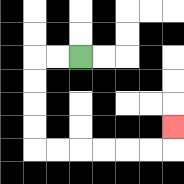{'start': '[3, 2]', 'end': '[7, 5]', 'path_directions': 'L,L,D,D,D,D,R,R,R,R,R,R,U', 'path_coordinates': '[[3, 2], [2, 2], [1, 2], [1, 3], [1, 4], [1, 5], [1, 6], [2, 6], [3, 6], [4, 6], [5, 6], [6, 6], [7, 6], [7, 5]]'}